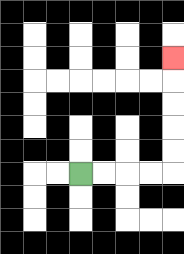{'start': '[3, 7]', 'end': '[7, 2]', 'path_directions': 'R,R,R,R,U,U,U,U,U', 'path_coordinates': '[[3, 7], [4, 7], [5, 7], [6, 7], [7, 7], [7, 6], [7, 5], [7, 4], [7, 3], [7, 2]]'}